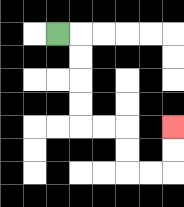{'start': '[2, 1]', 'end': '[7, 5]', 'path_directions': 'R,D,D,D,D,R,R,D,D,R,R,U,U', 'path_coordinates': '[[2, 1], [3, 1], [3, 2], [3, 3], [3, 4], [3, 5], [4, 5], [5, 5], [5, 6], [5, 7], [6, 7], [7, 7], [7, 6], [7, 5]]'}